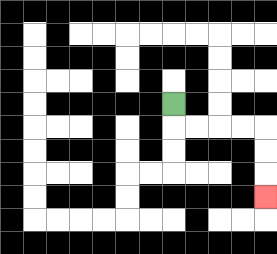{'start': '[7, 4]', 'end': '[11, 8]', 'path_directions': 'D,R,R,R,R,D,D,D', 'path_coordinates': '[[7, 4], [7, 5], [8, 5], [9, 5], [10, 5], [11, 5], [11, 6], [11, 7], [11, 8]]'}